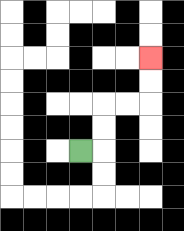{'start': '[3, 6]', 'end': '[6, 2]', 'path_directions': 'R,U,U,R,R,U,U', 'path_coordinates': '[[3, 6], [4, 6], [4, 5], [4, 4], [5, 4], [6, 4], [6, 3], [6, 2]]'}